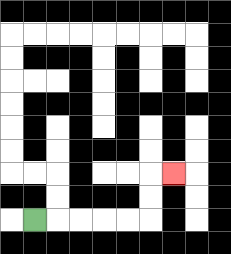{'start': '[1, 9]', 'end': '[7, 7]', 'path_directions': 'R,R,R,R,R,U,U,R', 'path_coordinates': '[[1, 9], [2, 9], [3, 9], [4, 9], [5, 9], [6, 9], [6, 8], [6, 7], [7, 7]]'}